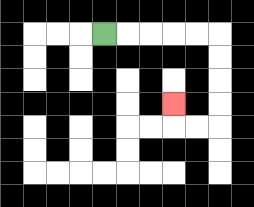{'start': '[4, 1]', 'end': '[7, 4]', 'path_directions': 'R,R,R,R,R,D,D,D,D,L,L,U', 'path_coordinates': '[[4, 1], [5, 1], [6, 1], [7, 1], [8, 1], [9, 1], [9, 2], [9, 3], [9, 4], [9, 5], [8, 5], [7, 5], [7, 4]]'}